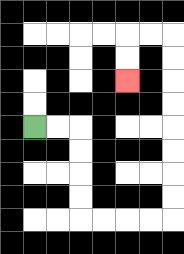{'start': '[1, 5]', 'end': '[5, 3]', 'path_directions': 'R,R,D,D,D,D,R,R,R,R,U,U,U,U,U,U,U,U,L,L,D,D', 'path_coordinates': '[[1, 5], [2, 5], [3, 5], [3, 6], [3, 7], [3, 8], [3, 9], [4, 9], [5, 9], [6, 9], [7, 9], [7, 8], [7, 7], [7, 6], [7, 5], [7, 4], [7, 3], [7, 2], [7, 1], [6, 1], [5, 1], [5, 2], [5, 3]]'}